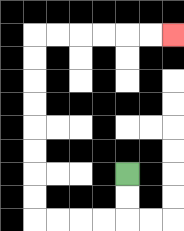{'start': '[5, 7]', 'end': '[7, 1]', 'path_directions': 'D,D,L,L,L,L,U,U,U,U,U,U,U,U,R,R,R,R,R,R', 'path_coordinates': '[[5, 7], [5, 8], [5, 9], [4, 9], [3, 9], [2, 9], [1, 9], [1, 8], [1, 7], [1, 6], [1, 5], [1, 4], [1, 3], [1, 2], [1, 1], [2, 1], [3, 1], [4, 1], [5, 1], [6, 1], [7, 1]]'}